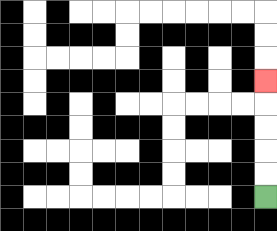{'start': '[11, 8]', 'end': '[11, 3]', 'path_directions': 'U,U,U,U,U', 'path_coordinates': '[[11, 8], [11, 7], [11, 6], [11, 5], [11, 4], [11, 3]]'}